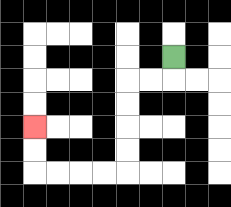{'start': '[7, 2]', 'end': '[1, 5]', 'path_directions': 'D,L,L,D,D,D,D,L,L,L,L,U,U', 'path_coordinates': '[[7, 2], [7, 3], [6, 3], [5, 3], [5, 4], [5, 5], [5, 6], [5, 7], [4, 7], [3, 7], [2, 7], [1, 7], [1, 6], [1, 5]]'}